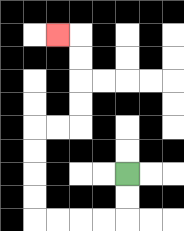{'start': '[5, 7]', 'end': '[2, 1]', 'path_directions': 'D,D,L,L,L,L,U,U,U,U,R,R,U,U,U,U,L', 'path_coordinates': '[[5, 7], [5, 8], [5, 9], [4, 9], [3, 9], [2, 9], [1, 9], [1, 8], [1, 7], [1, 6], [1, 5], [2, 5], [3, 5], [3, 4], [3, 3], [3, 2], [3, 1], [2, 1]]'}